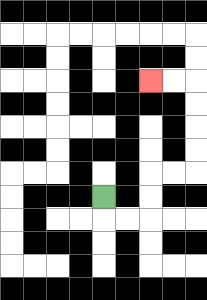{'start': '[4, 8]', 'end': '[6, 3]', 'path_directions': 'D,R,R,U,U,R,R,U,U,U,U,L,L', 'path_coordinates': '[[4, 8], [4, 9], [5, 9], [6, 9], [6, 8], [6, 7], [7, 7], [8, 7], [8, 6], [8, 5], [8, 4], [8, 3], [7, 3], [6, 3]]'}